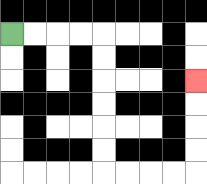{'start': '[0, 1]', 'end': '[8, 3]', 'path_directions': 'R,R,R,R,D,D,D,D,D,D,R,R,R,R,U,U,U,U', 'path_coordinates': '[[0, 1], [1, 1], [2, 1], [3, 1], [4, 1], [4, 2], [4, 3], [4, 4], [4, 5], [4, 6], [4, 7], [5, 7], [6, 7], [7, 7], [8, 7], [8, 6], [8, 5], [8, 4], [8, 3]]'}